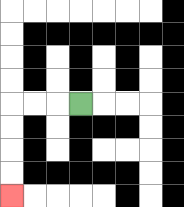{'start': '[3, 4]', 'end': '[0, 8]', 'path_directions': 'L,L,L,D,D,D,D', 'path_coordinates': '[[3, 4], [2, 4], [1, 4], [0, 4], [0, 5], [0, 6], [0, 7], [0, 8]]'}